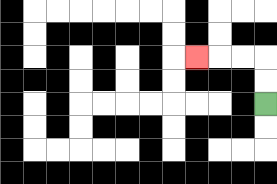{'start': '[11, 4]', 'end': '[8, 2]', 'path_directions': 'U,U,L,L,L', 'path_coordinates': '[[11, 4], [11, 3], [11, 2], [10, 2], [9, 2], [8, 2]]'}